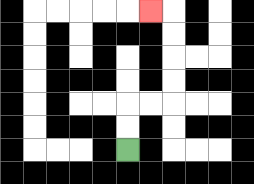{'start': '[5, 6]', 'end': '[6, 0]', 'path_directions': 'U,U,R,R,U,U,U,U,L', 'path_coordinates': '[[5, 6], [5, 5], [5, 4], [6, 4], [7, 4], [7, 3], [7, 2], [7, 1], [7, 0], [6, 0]]'}